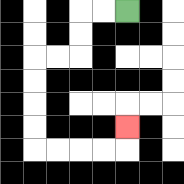{'start': '[5, 0]', 'end': '[5, 5]', 'path_directions': 'L,L,D,D,L,L,D,D,D,D,R,R,R,R,U', 'path_coordinates': '[[5, 0], [4, 0], [3, 0], [3, 1], [3, 2], [2, 2], [1, 2], [1, 3], [1, 4], [1, 5], [1, 6], [2, 6], [3, 6], [4, 6], [5, 6], [5, 5]]'}